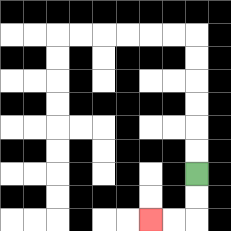{'start': '[8, 7]', 'end': '[6, 9]', 'path_directions': 'D,D,L,L', 'path_coordinates': '[[8, 7], [8, 8], [8, 9], [7, 9], [6, 9]]'}